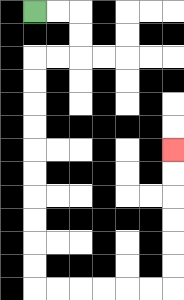{'start': '[1, 0]', 'end': '[7, 6]', 'path_directions': 'R,R,D,D,L,L,D,D,D,D,D,D,D,D,D,D,R,R,R,R,R,R,U,U,U,U,U,U', 'path_coordinates': '[[1, 0], [2, 0], [3, 0], [3, 1], [3, 2], [2, 2], [1, 2], [1, 3], [1, 4], [1, 5], [1, 6], [1, 7], [1, 8], [1, 9], [1, 10], [1, 11], [1, 12], [2, 12], [3, 12], [4, 12], [5, 12], [6, 12], [7, 12], [7, 11], [7, 10], [7, 9], [7, 8], [7, 7], [7, 6]]'}